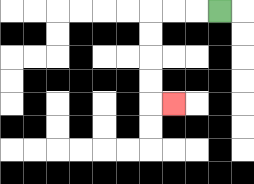{'start': '[9, 0]', 'end': '[7, 4]', 'path_directions': 'L,L,L,D,D,D,D,R', 'path_coordinates': '[[9, 0], [8, 0], [7, 0], [6, 0], [6, 1], [6, 2], [6, 3], [6, 4], [7, 4]]'}